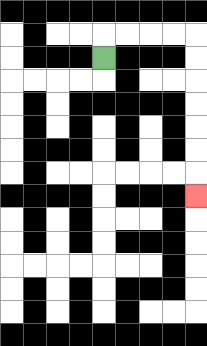{'start': '[4, 2]', 'end': '[8, 8]', 'path_directions': 'U,R,R,R,R,D,D,D,D,D,D,D', 'path_coordinates': '[[4, 2], [4, 1], [5, 1], [6, 1], [7, 1], [8, 1], [8, 2], [8, 3], [8, 4], [8, 5], [8, 6], [8, 7], [8, 8]]'}